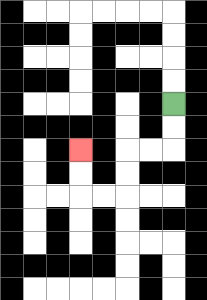{'start': '[7, 4]', 'end': '[3, 6]', 'path_directions': 'D,D,L,L,D,D,L,L,U,U', 'path_coordinates': '[[7, 4], [7, 5], [7, 6], [6, 6], [5, 6], [5, 7], [5, 8], [4, 8], [3, 8], [3, 7], [3, 6]]'}